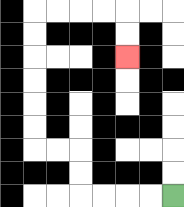{'start': '[7, 8]', 'end': '[5, 2]', 'path_directions': 'L,L,L,L,U,U,L,L,U,U,U,U,U,U,R,R,R,R,D,D', 'path_coordinates': '[[7, 8], [6, 8], [5, 8], [4, 8], [3, 8], [3, 7], [3, 6], [2, 6], [1, 6], [1, 5], [1, 4], [1, 3], [1, 2], [1, 1], [1, 0], [2, 0], [3, 0], [4, 0], [5, 0], [5, 1], [5, 2]]'}